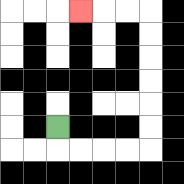{'start': '[2, 5]', 'end': '[3, 0]', 'path_directions': 'D,R,R,R,R,U,U,U,U,U,U,L,L,L', 'path_coordinates': '[[2, 5], [2, 6], [3, 6], [4, 6], [5, 6], [6, 6], [6, 5], [6, 4], [6, 3], [6, 2], [6, 1], [6, 0], [5, 0], [4, 0], [3, 0]]'}